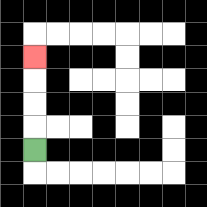{'start': '[1, 6]', 'end': '[1, 2]', 'path_directions': 'U,U,U,U', 'path_coordinates': '[[1, 6], [1, 5], [1, 4], [1, 3], [1, 2]]'}